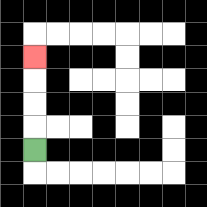{'start': '[1, 6]', 'end': '[1, 2]', 'path_directions': 'U,U,U,U', 'path_coordinates': '[[1, 6], [1, 5], [1, 4], [1, 3], [1, 2]]'}